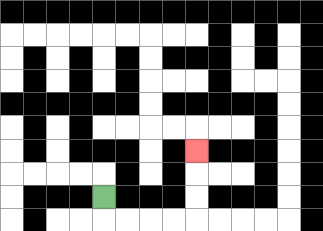{'start': '[4, 8]', 'end': '[8, 6]', 'path_directions': 'D,R,R,R,R,U,U,U', 'path_coordinates': '[[4, 8], [4, 9], [5, 9], [6, 9], [7, 9], [8, 9], [8, 8], [8, 7], [8, 6]]'}